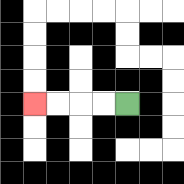{'start': '[5, 4]', 'end': '[1, 4]', 'path_directions': 'L,L,L,L', 'path_coordinates': '[[5, 4], [4, 4], [3, 4], [2, 4], [1, 4]]'}